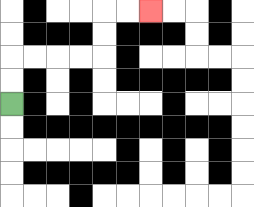{'start': '[0, 4]', 'end': '[6, 0]', 'path_directions': 'U,U,R,R,R,R,U,U,R,R', 'path_coordinates': '[[0, 4], [0, 3], [0, 2], [1, 2], [2, 2], [3, 2], [4, 2], [4, 1], [4, 0], [5, 0], [6, 0]]'}